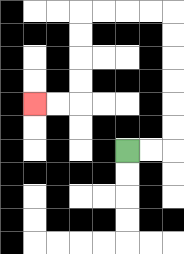{'start': '[5, 6]', 'end': '[1, 4]', 'path_directions': 'R,R,U,U,U,U,U,U,L,L,L,L,D,D,D,D,L,L', 'path_coordinates': '[[5, 6], [6, 6], [7, 6], [7, 5], [7, 4], [7, 3], [7, 2], [7, 1], [7, 0], [6, 0], [5, 0], [4, 0], [3, 0], [3, 1], [3, 2], [3, 3], [3, 4], [2, 4], [1, 4]]'}